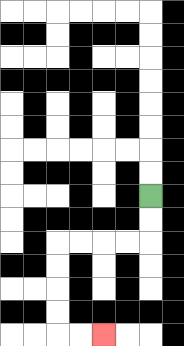{'start': '[6, 8]', 'end': '[4, 14]', 'path_directions': 'D,D,L,L,L,L,D,D,D,D,R,R', 'path_coordinates': '[[6, 8], [6, 9], [6, 10], [5, 10], [4, 10], [3, 10], [2, 10], [2, 11], [2, 12], [2, 13], [2, 14], [3, 14], [4, 14]]'}